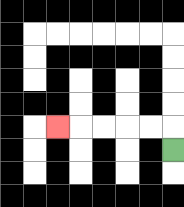{'start': '[7, 6]', 'end': '[2, 5]', 'path_directions': 'U,L,L,L,L,L', 'path_coordinates': '[[7, 6], [7, 5], [6, 5], [5, 5], [4, 5], [3, 5], [2, 5]]'}